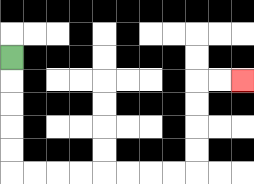{'start': '[0, 2]', 'end': '[10, 3]', 'path_directions': 'D,D,D,D,D,R,R,R,R,R,R,R,R,U,U,U,U,R,R', 'path_coordinates': '[[0, 2], [0, 3], [0, 4], [0, 5], [0, 6], [0, 7], [1, 7], [2, 7], [3, 7], [4, 7], [5, 7], [6, 7], [7, 7], [8, 7], [8, 6], [8, 5], [8, 4], [8, 3], [9, 3], [10, 3]]'}